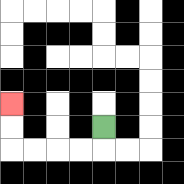{'start': '[4, 5]', 'end': '[0, 4]', 'path_directions': 'D,L,L,L,L,U,U', 'path_coordinates': '[[4, 5], [4, 6], [3, 6], [2, 6], [1, 6], [0, 6], [0, 5], [0, 4]]'}